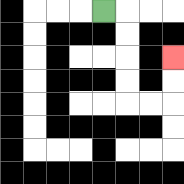{'start': '[4, 0]', 'end': '[7, 2]', 'path_directions': 'R,D,D,D,D,R,R,U,U', 'path_coordinates': '[[4, 0], [5, 0], [5, 1], [5, 2], [5, 3], [5, 4], [6, 4], [7, 4], [7, 3], [7, 2]]'}